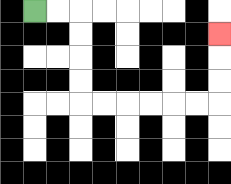{'start': '[1, 0]', 'end': '[9, 1]', 'path_directions': 'R,R,D,D,D,D,R,R,R,R,R,R,U,U,U', 'path_coordinates': '[[1, 0], [2, 0], [3, 0], [3, 1], [3, 2], [3, 3], [3, 4], [4, 4], [5, 4], [6, 4], [7, 4], [8, 4], [9, 4], [9, 3], [9, 2], [9, 1]]'}